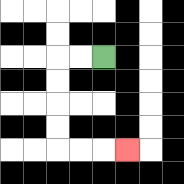{'start': '[4, 2]', 'end': '[5, 6]', 'path_directions': 'L,L,D,D,D,D,R,R,R', 'path_coordinates': '[[4, 2], [3, 2], [2, 2], [2, 3], [2, 4], [2, 5], [2, 6], [3, 6], [4, 6], [5, 6]]'}